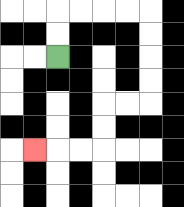{'start': '[2, 2]', 'end': '[1, 6]', 'path_directions': 'U,U,R,R,R,R,D,D,D,D,L,L,D,D,L,L,L', 'path_coordinates': '[[2, 2], [2, 1], [2, 0], [3, 0], [4, 0], [5, 0], [6, 0], [6, 1], [6, 2], [6, 3], [6, 4], [5, 4], [4, 4], [4, 5], [4, 6], [3, 6], [2, 6], [1, 6]]'}